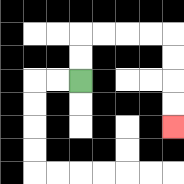{'start': '[3, 3]', 'end': '[7, 5]', 'path_directions': 'U,U,R,R,R,R,D,D,D,D', 'path_coordinates': '[[3, 3], [3, 2], [3, 1], [4, 1], [5, 1], [6, 1], [7, 1], [7, 2], [7, 3], [7, 4], [7, 5]]'}